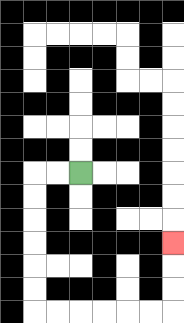{'start': '[3, 7]', 'end': '[7, 10]', 'path_directions': 'L,L,D,D,D,D,D,D,R,R,R,R,R,R,U,U,U', 'path_coordinates': '[[3, 7], [2, 7], [1, 7], [1, 8], [1, 9], [1, 10], [1, 11], [1, 12], [1, 13], [2, 13], [3, 13], [4, 13], [5, 13], [6, 13], [7, 13], [7, 12], [7, 11], [7, 10]]'}